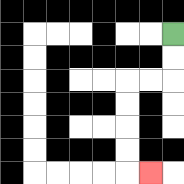{'start': '[7, 1]', 'end': '[6, 7]', 'path_directions': 'D,D,L,L,D,D,D,D,R', 'path_coordinates': '[[7, 1], [7, 2], [7, 3], [6, 3], [5, 3], [5, 4], [5, 5], [5, 6], [5, 7], [6, 7]]'}